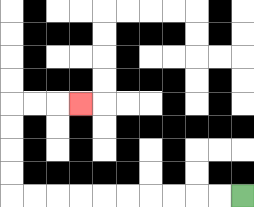{'start': '[10, 8]', 'end': '[3, 4]', 'path_directions': 'L,L,L,L,L,L,L,L,L,L,U,U,U,U,R,R,R', 'path_coordinates': '[[10, 8], [9, 8], [8, 8], [7, 8], [6, 8], [5, 8], [4, 8], [3, 8], [2, 8], [1, 8], [0, 8], [0, 7], [0, 6], [0, 5], [0, 4], [1, 4], [2, 4], [3, 4]]'}